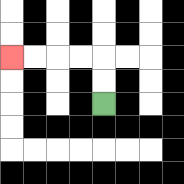{'start': '[4, 4]', 'end': '[0, 2]', 'path_directions': 'U,U,L,L,L,L', 'path_coordinates': '[[4, 4], [4, 3], [4, 2], [3, 2], [2, 2], [1, 2], [0, 2]]'}